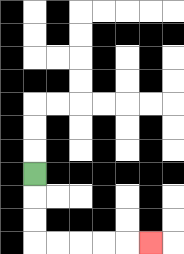{'start': '[1, 7]', 'end': '[6, 10]', 'path_directions': 'D,D,D,R,R,R,R,R', 'path_coordinates': '[[1, 7], [1, 8], [1, 9], [1, 10], [2, 10], [3, 10], [4, 10], [5, 10], [6, 10]]'}